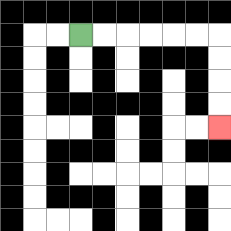{'start': '[3, 1]', 'end': '[9, 5]', 'path_directions': 'R,R,R,R,R,R,D,D,D,D', 'path_coordinates': '[[3, 1], [4, 1], [5, 1], [6, 1], [7, 1], [8, 1], [9, 1], [9, 2], [9, 3], [9, 4], [9, 5]]'}